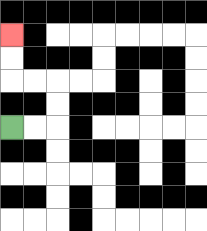{'start': '[0, 5]', 'end': '[0, 1]', 'path_directions': 'R,R,U,U,L,L,U,U', 'path_coordinates': '[[0, 5], [1, 5], [2, 5], [2, 4], [2, 3], [1, 3], [0, 3], [0, 2], [0, 1]]'}